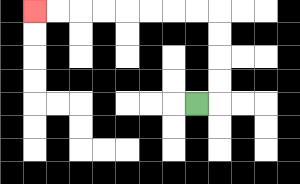{'start': '[8, 4]', 'end': '[1, 0]', 'path_directions': 'R,U,U,U,U,L,L,L,L,L,L,L,L', 'path_coordinates': '[[8, 4], [9, 4], [9, 3], [9, 2], [9, 1], [9, 0], [8, 0], [7, 0], [6, 0], [5, 0], [4, 0], [3, 0], [2, 0], [1, 0]]'}